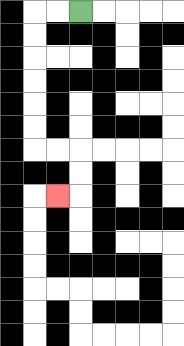{'start': '[3, 0]', 'end': '[2, 8]', 'path_directions': 'L,L,D,D,D,D,D,D,R,R,D,D,L', 'path_coordinates': '[[3, 0], [2, 0], [1, 0], [1, 1], [1, 2], [1, 3], [1, 4], [1, 5], [1, 6], [2, 6], [3, 6], [3, 7], [3, 8], [2, 8]]'}